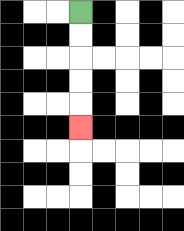{'start': '[3, 0]', 'end': '[3, 5]', 'path_directions': 'D,D,D,D,D', 'path_coordinates': '[[3, 0], [3, 1], [3, 2], [3, 3], [3, 4], [3, 5]]'}